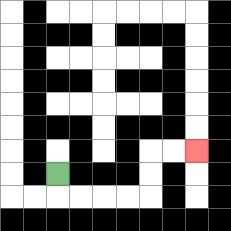{'start': '[2, 7]', 'end': '[8, 6]', 'path_directions': 'D,R,R,R,R,U,U,R,R', 'path_coordinates': '[[2, 7], [2, 8], [3, 8], [4, 8], [5, 8], [6, 8], [6, 7], [6, 6], [7, 6], [8, 6]]'}